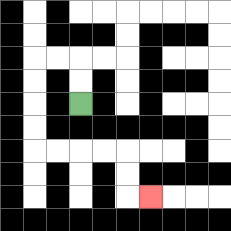{'start': '[3, 4]', 'end': '[6, 8]', 'path_directions': 'U,U,L,L,D,D,D,D,R,R,R,R,D,D,R', 'path_coordinates': '[[3, 4], [3, 3], [3, 2], [2, 2], [1, 2], [1, 3], [1, 4], [1, 5], [1, 6], [2, 6], [3, 6], [4, 6], [5, 6], [5, 7], [5, 8], [6, 8]]'}